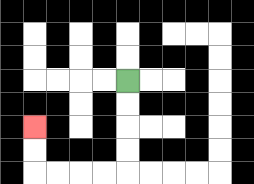{'start': '[5, 3]', 'end': '[1, 5]', 'path_directions': 'D,D,D,D,L,L,L,L,U,U', 'path_coordinates': '[[5, 3], [5, 4], [5, 5], [5, 6], [5, 7], [4, 7], [3, 7], [2, 7], [1, 7], [1, 6], [1, 5]]'}